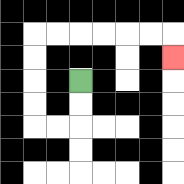{'start': '[3, 3]', 'end': '[7, 2]', 'path_directions': 'D,D,L,L,U,U,U,U,R,R,R,R,R,R,D', 'path_coordinates': '[[3, 3], [3, 4], [3, 5], [2, 5], [1, 5], [1, 4], [1, 3], [1, 2], [1, 1], [2, 1], [3, 1], [4, 1], [5, 1], [6, 1], [7, 1], [7, 2]]'}